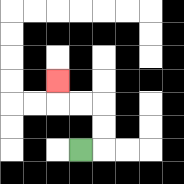{'start': '[3, 6]', 'end': '[2, 3]', 'path_directions': 'R,U,U,L,L,U', 'path_coordinates': '[[3, 6], [4, 6], [4, 5], [4, 4], [3, 4], [2, 4], [2, 3]]'}